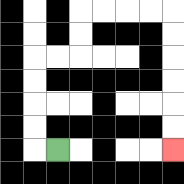{'start': '[2, 6]', 'end': '[7, 6]', 'path_directions': 'L,U,U,U,U,R,R,U,U,R,R,R,R,D,D,D,D,D,D', 'path_coordinates': '[[2, 6], [1, 6], [1, 5], [1, 4], [1, 3], [1, 2], [2, 2], [3, 2], [3, 1], [3, 0], [4, 0], [5, 0], [6, 0], [7, 0], [7, 1], [7, 2], [7, 3], [7, 4], [7, 5], [7, 6]]'}